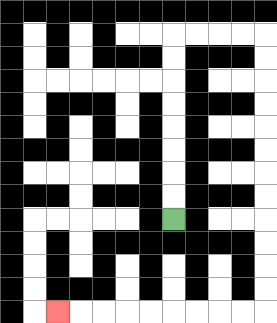{'start': '[7, 9]', 'end': '[2, 13]', 'path_directions': 'U,U,U,U,U,U,U,U,R,R,R,R,D,D,D,D,D,D,D,D,D,D,D,D,L,L,L,L,L,L,L,L,L', 'path_coordinates': '[[7, 9], [7, 8], [7, 7], [7, 6], [7, 5], [7, 4], [7, 3], [7, 2], [7, 1], [8, 1], [9, 1], [10, 1], [11, 1], [11, 2], [11, 3], [11, 4], [11, 5], [11, 6], [11, 7], [11, 8], [11, 9], [11, 10], [11, 11], [11, 12], [11, 13], [10, 13], [9, 13], [8, 13], [7, 13], [6, 13], [5, 13], [4, 13], [3, 13], [2, 13]]'}